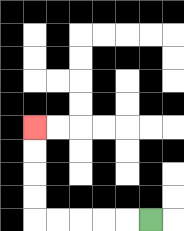{'start': '[6, 9]', 'end': '[1, 5]', 'path_directions': 'L,L,L,L,L,U,U,U,U', 'path_coordinates': '[[6, 9], [5, 9], [4, 9], [3, 9], [2, 9], [1, 9], [1, 8], [1, 7], [1, 6], [1, 5]]'}